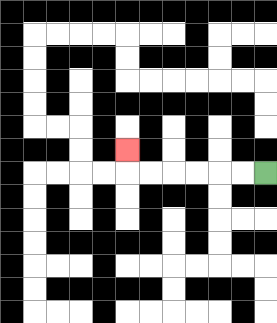{'start': '[11, 7]', 'end': '[5, 6]', 'path_directions': 'L,L,L,L,L,L,U', 'path_coordinates': '[[11, 7], [10, 7], [9, 7], [8, 7], [7, 7], [6, 7], [5, 7], [5, 6]]'}